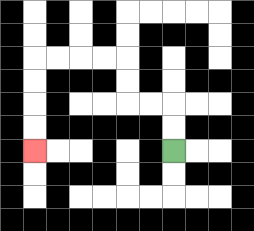{'start': '[7, 6]', 'end': '[1, 6]', 'path_directions': 'U,U,L,L,U,U,L,L,L,L,D,D,D,D', 'path_coordinates': '[[7, 6], [7, 5], [7, 4], [6, 4], [5, 4], [5, 3], [5, 2], [4, 2], [3, 2], [2, 2], [1, 2], [1, 3], [1, 4], [1, 5], [1, 6]]'}